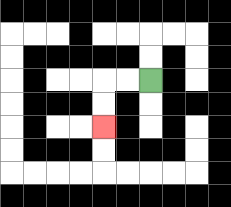{'start': '[6, 3]', 'end': '[4, 5]', 'path_directions': 'L,L,D,D', 'path_coordinates': '[[6, 3], [5, 3], [4, 3], [4, 4], [4, 5]]'}